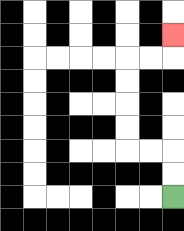{'start': '[7, 8]', 'end': '[7, 1]', 'path_directions': 'U,U,L,L,U,U,U,U,R,R,U', 'path_coordinates': '[[7, 8], [7, 7], [7, 6], [6, 6], [5, 6], [5, 5], [5, 4], [5, 3], [5, 2], [6, 2], [7, 2], [7, 1]]'}